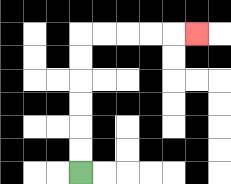{'start': '[3, 7]', 'end': '[8, 1]', 'path_directions': 'U,U,U,U,U,U,R,R,R,R,R', 'path_coordinates': '[[3, 7], [3, 6], [3, 5], [3, 4], [3, 3], [3, 2], [3, 1], [4, 1], [5, 1], [6, 1], [7, 1], [8, 1]]'}